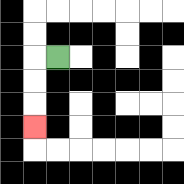{'start': '[2, 2]', 'end': '[1, 5]', 'path_directions': 'L,D,D,D', 'path_coordinates': '[[2, 2], [1, 2], [1, 3], [1, 4], [1, 5]]'}